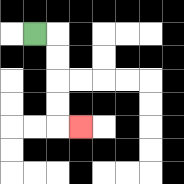{'start': '[1, 1]', 'end': '[3, 5]', 'path_directions': 'R,D,D,D,D,R', 'path_coordinates': '[[1, 1], [2, 1], [2, 2], [2, 3], [2, 4], [2, 5], [3, 5]]'}